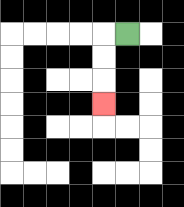{'start': '[5, 1]', 'end': '[4, 4]', 'path_directions': 'L,D,D,D', 'path_coordinates': '[[5, 1], [4, 1], [4, 2], [4, 3], [4, 4]]'}